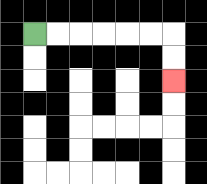{'start': '[1, 1]', 'end': '[7, 3]', 'path_directions': 'R,R,R,R,R,R,D,D', 'path_coordinates': '[[1, 1], [2, 1], [3, 1], [4, 1], [5, 1], [6, 1], [7, 1], [7, 2], [7, 3]]'}